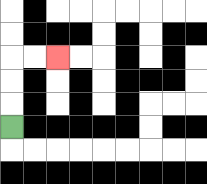{'start': '[0, 5]', 'end': '[2, 2]', 'path_directions': 'U,U,U,R,R', 'path_coordinates': '[[0, 5], [0, 4], [0, 3], [0, 2], [1, 2], [2, 2]]'}